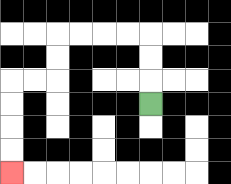{'start': '[6, 4]', 'end': '[0, 7]', 'path_directions': 'U,U,U,L,L,L,L,D,D,L,L,D,D,D,D', 'path_coordinates': '[[6, 4], [6, 3], [6, 2], [6, 1], [5, 1], [4, 1], [3, 1], [2, 1], [2, 2], [2, 3], [1, 3], [0, 3], [0, 4], [0, 5], [0, 6], [0, 7]]'}